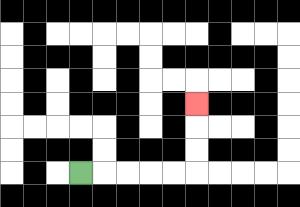{'start': '[3, 7]', 'end': '[8, 4]', 'path_directions': 'R,R,R,R,R,U,U,U', 'path_coordinates': '[[3, 7], [4, 7], [5, 7], [6, 7], [7, 7], [8, 7], [8, 6], [8, 5], [8, 4]]'}